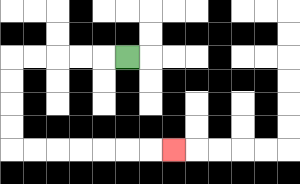{'start': '[5, 2]', 'end': '[7, 6]', 'path_directions': 'L,L,L,L,L,D,D,D,D,R,R,R,R,R,R,R', 'path_coordinates': '[[5, 2], [4, 2], [3, 2], [2, 2], [1, 2], [0, 2], [0, 3], [0, 4], [0, 5], [0, 6], [1, 6], [2, 6], [3, 6], [4, 6], [5, 6], [6, 6], [7, 6]]'}